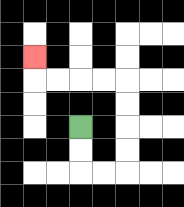{'start': '[3, 5]', 'end': '[1, 2]', 'path_directions': 'D,D,R,R,U,U,U,U,L,L,L,L,U', 'path_coordinates': '[[3, 5], [3, 6], [3, 7], [4, 7], [5, 7], [5, 6], [5, 5], [5, 4], [5, 3], [4, 3], [3, 3], [2, 3], [1, 3], [1, 2]]'}